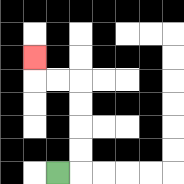{'start': '[2, 7]', 'end': '[1, 2]', 'path_directions': 'R,U,U,U,U,L,L,U', 'path_coordinates': '[[2, 7], [3, 7], [3, 6], [3, 5], [3, 4], [3, 3], [2, 3], [1, 3], [1, 2]]'}